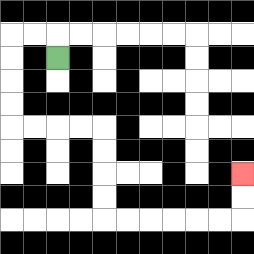{'start': '[2, 2]', 'end': '[10, 7]', 'path_directions': 'U,L,L,D,D,D,D,R,R,R,R,D,D,D,D,R,R,R,R,R,R,U,U', 'path_coordinates': '[[2, 2], [2, 1], [1, 1], [0, 1], [0, 2], [0, 3], [0, 4], [0, 5], [1, 5], [2, 5], [3, 5], [4, 5], [4, 6], [4, 7], [4, 8], [4, 9], [5, 9], [6, 9], [7, 9], [8, 9], [9, 9], [10, 9], [10, 8], [10, 7]]'}